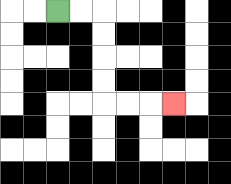{'start': '[2, 0]', 'end': '[7, 4]', 'path_directions': 'R,R,D,D,D,D,R,R,R', 'path_coordinates': '[[2, 0], [3, 0], [4, 0], [4, 1], [4, 2], [4, 3], [4, 4], [5, 4], [6, 4], [7, 4]]'}